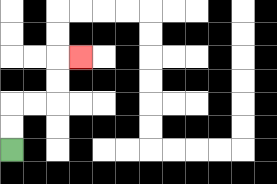{'start': '[0, 6]', 'end': '[3, 2]', 'path_directions': 'U,U,R,R,U,U,R', 'path_coordinates': '[[0, 6], [0, 5], [0, 4], [1, 4], [2, 4], [2, 3], [2, 2], [3, 2]]'}